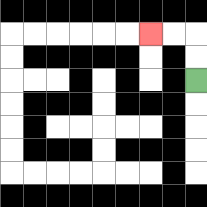{'start': '[8, 3]', 'end': '[6, 1]', 'path_directions': 'U,U,L,L', 'path_coordinates': '[[8, 3], [8, 2], [8, 1], [7, 1], [6, 1]]'}